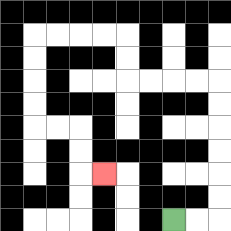{'start': '[7, 9]', 'end': '[4, 7]', 'path_directions': 'R,R,U,U,U,U,U,U,L,L,L,L,U,U,L,L,L,L,D,D,D,D,R,R,D,D,R', 'path_coordinates': '[[7, 9], [8, 9], [9, 9], [9, 8], [9, 7], [9, 6], [9, 5], [9, 4], [9, 3], [8, 3], [7, 3], [6, 3], [5, 3], [5, 2], [5, 1], [4, 1], [3, 1], [2, 1], [1, 1], [1, 2], [1, 3], [1, 4], [1, 5], [2, 5], [3, 5], [3, 6], [3, 7], [4, 7]]'}